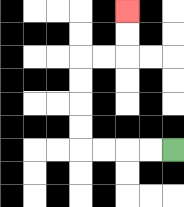{'start': '[7, 6]', 'end': '[5, 0]', 'path_directions': 'L,L,L,L,U,U,U,U,R,R,U,U', 'path_coordinates': '[[7, 6], [6, 6], [5, 6], [4, 6], [3, 6], [3, 5], [3, 4], [3, 3], [3, 2], [4, 2], [5, 2], [5, 1], [5, 0]]'}